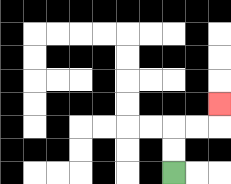{'start': '[7, 7]', 'end': '[9, 4]', 'path_directions': 'U,U,R,R,U', 'path_coordinates': '[[7, 7], [7, 6], [7, 5], [8, 5], [9, 5], [9, 4]]'}